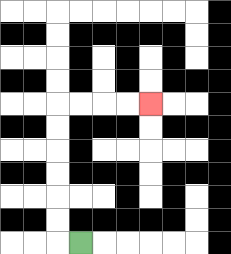{'start': '[3, 10]', 'end': '[6, 4]', 'path_directions': 'L,U,U,U,U,U,U,R,R,R,R', 'path_coordinates': '[[3, 10], [2, 10], [2, 9], [2, 8], [2, 7], [2, 6], [2, 5], [2, 4], [3, 4], [4, 4], [5, 4], [6, 4]]'}